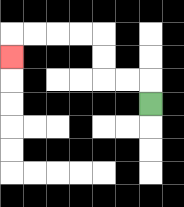{'start': '[6, 4]', 'end': '[0, 2]', 'path_directions': 'U,L,L,U,U,L,L,L,L,D', 'path_coordinates': '[[6, 4], [6, 3], [5, 3], [4, 3], [4, 2], [4, 1], [3, 1], [2, 1], [1, 1], [0, 1], [0, 2]]'}